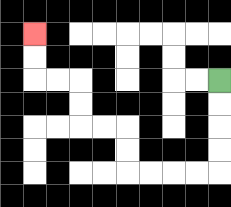{'start': '[9, 3]', 'end': '[1, 1]', 'path_directions': 'D,D,D,D,L,L,L,L,U,U,L,L,U,U,L,L,U,U', 'path_coordinates': '[[9, 3], [9, 4], [9, 5], [9, 6], [9, 7], [8, 7], [7, 7], [6, 7], [5, 7], [5, 6], [5, 5], [4, 5], [3, 5], [3, 4], [3, 3], [2, 3], [1, 3], [1, 2], [1, 1]]'}